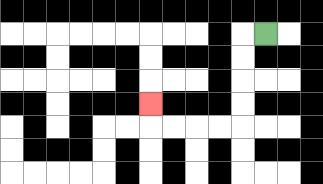{'start': '[11, 1]', 'end': '[6, 4]', 'path_directions': 'L,D,D,D,D,L,L,L,L,U', 'path_coordinates': '[[11, 1], [10, 1], [10, 2], [10, 3], [10, 4], [10, 5], [9, 5], [8, 5], [7, 5], [6, 5], [6, 4]]'}